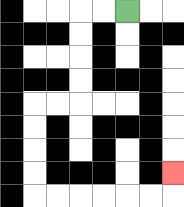{'start': '[5, 0]', 'end': '[7, 7]', 'path_directions': 'L,L,D,D,D,D,L,L,D,D,D,D,R,R,R,R,R,R,U', 'path_coordinates': '[[5, 0], [4, 0], [3, 0], [3, 1], [3, 2], [3, 3], [3, 4], [2, 4], [1, 4], [1, 5], [1, 6], [1, 7], [1, 8], [2, 8], [3, 8], [4, 8], [5, 8], [6, 8], [7, 8], [7, 7]]'}